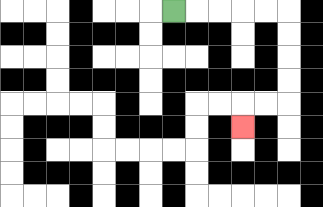{'start': '[7, 0]', 'end': '[10, 5]', 'path_directions': 'R,R,R,R,R,D,D,D,D,L,L,D', 'path_coordinates': '[[7, 0], [8, 0], [9, 0], [10, 0], [11, 0], [12, 0], [12, 1], [12, 2], [12, 3], [12, 4], [11, 4], [10, 4], [10, 5]]'}